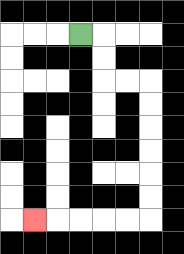{'start': '[3, 1]', 'end': '[1, 9]', 'path_directions': 'R,D,D,R,R,D,D,D,D,D,D,L,L,L,L,L', 'path_coordinates': '[[3, 1], [4, 1], [4, 2], [4, 3], [5, 3], [6, 3], [6, 4], [6, 5], [6, 6], [6, 7], [6, 8], [6, 9], [5, 9], [4, 9], [3, 9], [2, 9], [1, 9]]'}